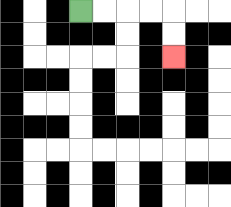{'start': '[3, 0]', 'end': '[7, 2]', 'path_directions': 'R,R,R,R,D,D', 'path_coordinates': '[[3, 0], [4, 0], [5, 0], [6, 0], [7, 0], [7, 1], [7, 2]]'}